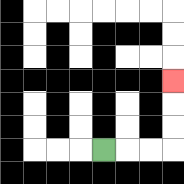{'start': '[4, 6]', 'end': '[7, 3]', 'path_directions': 'R,R,R,U,U,U', 'path_coordinates': '[[4, 6], [5, 6], [6, 6], [7, 6], [7, 5], [7, 4], [7, 3]]'}